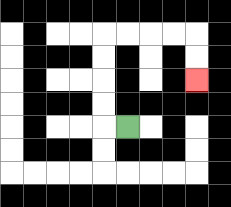{'start': '[5, 5]', 'end': '[8, 3]', 'path_directions': 'L,U,U,U,U,R,R,R,R,D,D', 'path_coordinates': '[[5, 5], [4, 5], [4, 4], [4, 3], [4, 2], [4, 1], [5, 1], [6, 1], [7, 1], [8, 1], [8, 2], [8, 3]]'}